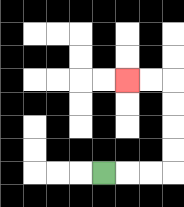{'start': '[4, 7]', 'end': '[5, 3]', 'path_directions': 'R,R,R,U,U,U,U,L,L', 'path_coordinates': '[[4, 7], [5, 7], [6, 7], [7, 7], [7, 6], [7, 5], [7, 4], [7, 3], [6, 3], [5, 3]]'}